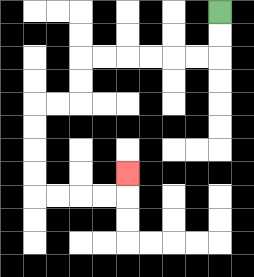{'start': '[9, 0]', 'end': '[5, 7]', 'path_directions': 'D,D,L,L,L,L,L,L,D,D,L,L,D,D,D,D,R,R,R,R,U', 'path_coordinates': '[[9, 0], [9, 1], [9, 2], [8, 2], [7, 2], [6, 2], [5, 2], [4, 2], [3, 2], [3, 3], [3, 4], [2, 4], [1, 4], [1, 5], [1, 6], [1, 7], [1, 8], [2, 8], [3, 8], [4, 8], [5, 8], [5, 7]]'}